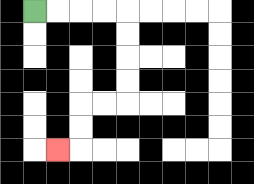{'start': '[1, 0]', 'end': '[2, 6]', 'path_directions': 'R,R,R,R,D,D,D,D,L,L,D,D,L', 'path_coordinates': '[[1, 0], [2, 0], [3, 0], [4, 0], [5, 0], [5, 1], [5, 2], [5, 3], [5, 4], [4, 4], [3, 4], [3, 5], [3, 6], [2, 6]]'}